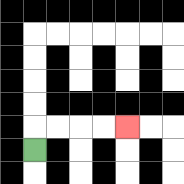{'start': '[1, 6]', 'end': '[5, 5]', 'path_directions': 'U,R,R,R,R', 'path_coordinates': '[[1, 6], [1, 5], [2, 5], [3, 5], [4, 5], [5, 5]]'}